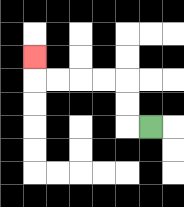{'start': '[6, 5]', 'end': '[1, 2]', 'path_directions': 'L,U,U,L,L,L,L,U', 'path_coordinates': '[[6, 5], [5, 5], [5, 4], [5, 3], [4, 3], [3, 3], [2, 3], [1, 3], [1, 2]]'}